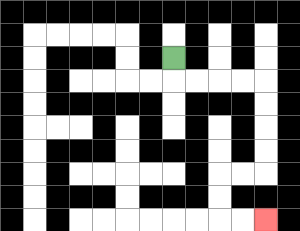{'start': '[7, 2]', 'end': '[11, 9]', 'path_directions': 'D,R,R,R,R,D,D,D,D,L,L,D,D,R,R', 'path_coordinates': '[[7, 2], [7, 3], [8, 3], [9, 3], [10, 3], [11, 3], [11, 4], [11, 5], [11, 6], [11, 7], [10, 7], [9, 7], [9, 8], [9, 9], [10, 9], [11, 9]]'}